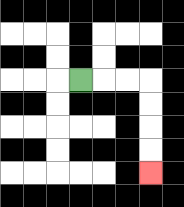{'start': '[3, 3]', 'end': '[6, 7]', 'path_directions': 'R,R,R,D,D,D,D', 'path_coordinates': '[[3, 3], [4, 3], [5, 3], [6, 3], [6, 4], [6, 5], [6, 6], [6, 7]]'}